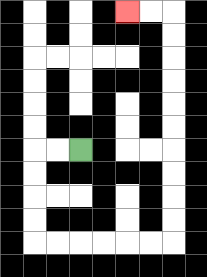{'start': '[3, 6]', 'end': '[5, 0]', 'path_directions': 'L,L,D,D,D,D,R,R,R,R,R,R,U,U,U,U,U,U,U,U,U,U,L,L', 'path_coordinates': '[[3, 6], [2, 6], [1, 6], [1, 7], [1, 8], [1, 9], [1, 10], [2, 10], [3, 10], [4, 10], [5, 10], [6, 10], [7, 10], [7, 9], [7, 8], [7, 7], [7, 6], [7, 5], [7, 4], [7, 3], [7, 2], [7, 1], [7, 0], [6, 0], [5, 0]]'}